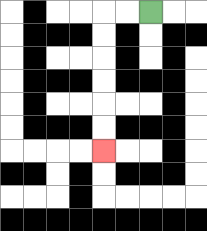{'start': '[6, 0]', 'end': '[4, 6]', 'path_directions': 'L,L,D,D,D,D,D,D', 'path_coordinates': '[[6, 0], [5, 0], [4, 0], [4, 1], [4, 2], [4, 3], [4, 4], [4, 5], [4, 6]]'}